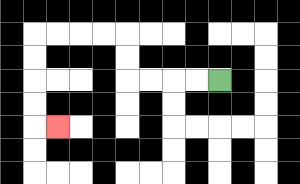{'start': '[9, 3]', 'end': '[2, 5]', 'path_directions': 'L,L,L,L,U,U,L,L,L,L,D,D,D,D,R', 'path_coordinates': '[[9, 3], [8, 3], [7, 3], [6, 3], [5, 3], [5, 2], [5, 1], [4, 1], [3, 1], [2, 1], [1, 1], [1, 2], [1, 3], [1, 4], [1, 5], [2, 5]]'}